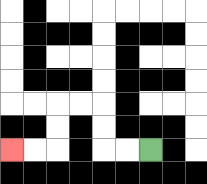{'start': '[6, 6]', 'end': '[0, 6]', 'path_directions': 'L,L,U,U,L,L,D,D,L,L', 'path_coordinates': '[[6, 6], [5, 6], [4, 6], [4, 5], [4, 4], [3, 4], [2, 4], [2, 5], [2, 6], [1, 6], [0, 6]]'}